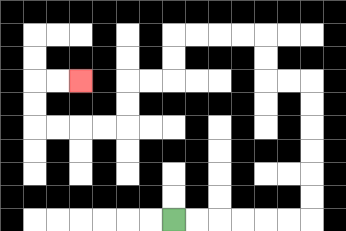{'start': '[7, 9]', 'end': '[3, 3]', 'path_directions': 'R,R,R,R,R,R,U,U,U,U,U,U,L,L,U,U,L,L,L,L,D,D,L,L,D,D,L,L,L,L,U,U,R,R', 'path_coordinates': '[[7, 9], [8, 9], [9, 9], [10, 9], [11, 9], [12, 9], [13, 9], [13, 8], [13, 7], [13, 6], [13, 5], [13, 4], [13, 3], [12, 3], [11, 3], [11, 2], [11, 1], [10, 1], [9, 1], [8, 1], [7, 1], [7, 2], [7, 3], [6, 3], [5, 3], [5, 4], [5, 5], [4, 5], [3, 5], [2, 5], [1, 5], [1, 4], [1, 3], [2, 3], [3, 3]]'}